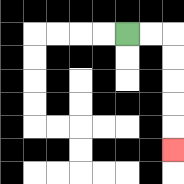{'start': '[5, 1]', 'end': '[7, 6]', 'path_directions': 'R,R,D,D,D,D,D', 'path_coordinates': '[[5, 1], [6, 1], [7, 1], [7, 2], [7, 3], [7, 4], [7, 5], [7, 6]]'}